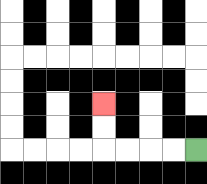{'start': '[8, 6]', 'end': '[4, 4]', 'path_directions': 'L,L,L,L,U,U', 'path_coordinates': '[[8, 6], [7, 6], [6, 6], [5, 6], [4, 6], [4, 5], [4, 4]]'}